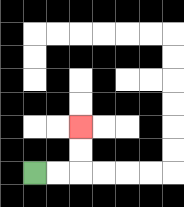{'start': '[1, 7]', 'end': '[3, 5]', 'path_directions': 'R,R,U,U', 'path_coordinates': '[[1, 7], [2, 7], [3, 7], [3, 6], [3, 5]]'}